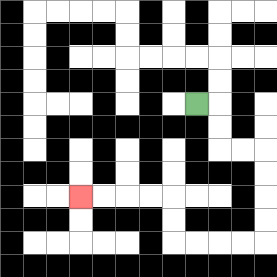{'start': '[8, 4]', 'end': '[3, 8]', 'path_directions': 'R,D,D,R,R,D,D,D,D,L,L,L,L,U,U,L,L,L,L', 'path_coordinates': '[[8, 4], [9, 4], [9, 5], [9, 6], [10, 6], [11, 6], [11, 7], [11, 8], [11, 9], [11, 10], [10, 10], [9, 10], [8, 10], [7, 10], [7, 9], [7, 8], [6, 8], [5, 8], [4, 8], [3, 8]]'}